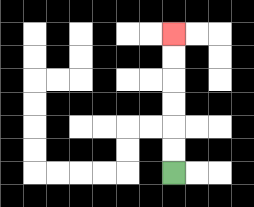{'start': '[7, 7]', 'end': '[7, 1]', 'path_directions': 'U,U,U,U,U,U', 'path_coordinates': '[[7, 7], [7, 6], [7, 5], [7, 4], [7, 3], [7, 2], [7, 1]]'}